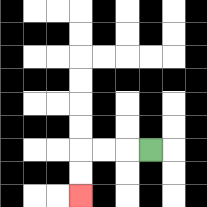{'start': '[6, 6]', 'end': '[3, 8]', 'path_directions': 'L,L,L,D,D', 'path_coordinates': '[[6, 6], [5, 6], [4, 6], [3, 6], [3, 7], [3, 8]]'}